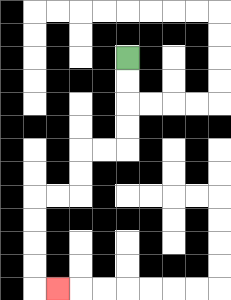{'start': '[5, 2]', 'end': '[2, 12]', 'path_directions': 'D,D,D,D,L,L,D,D,L,L,D,D,D,D,R', 'path_coordinates': '[[5, 2], [5, 3], [5, 4], [5, 5], [5, 6], [4, 6], [3, 6], [3, 7], [3, 8], [2, 8], [1, 8], [1, 9], [1, 10], [1, 11], [1, 12], [2, 12]]'}